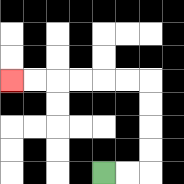{'start': '[4, 7]', 'end': '[0, 3]', 'path_directions': 'R,R,U,U,U,U,L,L,L,L,L,L', 'path_coordinates': '[[4, 7], [5, 7], [6, 7], [6, 6], [6, 5], [6, 4], [6, 3], [5, 3], [4, 3], [3, 3], [2, 3], [1, 3], [0, 3]]'}